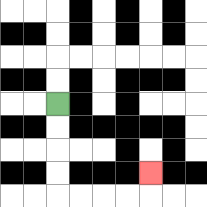{'start': '[2, 4]', 'end': '[6, 7]', 'path_directions': 'D,D,D,D,R,R,R,R,U', 'path_coordinates': '[[2, 4], [2, 5], [2, 6], [2, 7], [2, 8], [3, 8], [4, 8], [5, 8], [6, 8], [6, 7]]'}